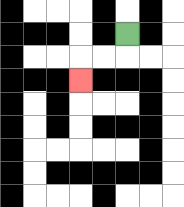{'start': '[5, 1]', 'end': '[3, 3]', 'path_directions': 'D,L,L,D', 'path_coordinates': '[[5, 1], [5, 2], [4, 2], [3, 2], [3, 3]]'}